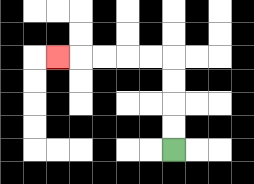{'start': '[7, 6]', 'end': '[2, 2]', 'path_directions': 'U,U,U,U,L,L,L,L,L', 'path_coordinates': '[[7, 6], [7, 5], [7, 4], [7, 3], [7, 2], [6, 2], [5, 2], [4, 2], [3, 2], [2, 2]]'}